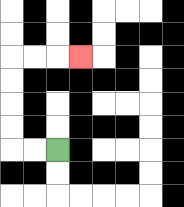{'start': '[2, 6]', 'end': '[3, 2]', 'path_directions': 'L,L,U,U,U,U,R,R,R', 'path_coordinates': '[[2, 6], [1, 6], [0, 6], [0, 5], [0, 4], [0, 3], [0, 2], [1, 2], [2, 2], [3, 2]]'}